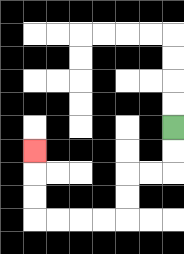{'start': '[7, 5]', 'end': '[1, 6]', 'path_directions': 'D,D,L,L,D,D,L,L,L,L,U,U,U', 'path_coordinates': '[[7, 5], [7, 6], [7, 7], [6, 7], [5, 7], [5, 8], [5, 9], [4, 9], [3, 9], [2, 9], [1, 9], [1, 8], [1, 7], [1, 6]]'}